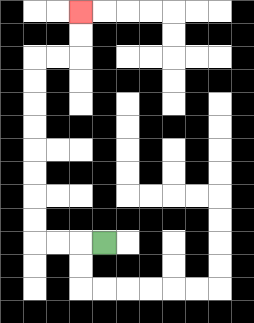{'start': '[4, 10]', 'end': '[3, 0]', 'path_directions': 'L,L,L,U,U,U,U,U,U,U,U,R,R,U,U', 'path_coordinates': '[[4, 10], [3, 10], [2, 10], [1, 10], [1, 9], [1, 8], [1, 7], [1, 6], [1, 5], [1, 4], [1, 3], [1, 2], [2, 2], [3, 2], [3, 1], [3, 0]]'}